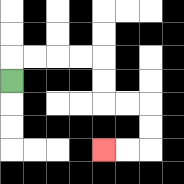{'start': '[0, 3]', 'end': '[4, 6]', 'path_directions': 'U,R,R,R,R,D,D,R,R,D,D,L,L', 'path_coordinates': '[[0, 3], [0, 2], [1, 2], [2, 2], [3, 2], [4, 2], [4, 3], [4, 4], [5, 4], [6, 4], [6, 5], [6, 6], [5, 6], [4, 6]]'}